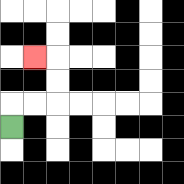{'start': '[0, 5]', 'end': '[1, 2]', 'path_directions': 'U,R,R,U,U,L', 'path_coordinates': '[[0, 5], [0, 4], [1, 4], [2, 4], [2, 3], [2, 2], [1, 2]]'}